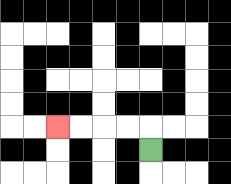{'start': '[6, 6]', 'end': '[2, 5]', 'path_directions': 'U,L,L,L,L', 'path_coordinates': '[[6, 6], [6, 5], [5, 5], [4, 5], [3, 5], [2, 5]]'}